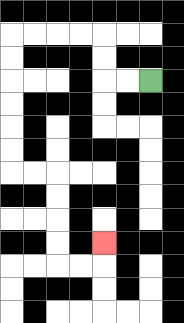{'start': '[6, 3]', 'end': '[4, 10]', 'path_directions': 'L,L,U,U,L,L,L,L,D,D,D,D,D,D,R,R,D,D,D,D,R,R,U', 'path_coordinates': '[[6, 3], [5, 3], [4, 3], [4, 2], [4, 1], [3, 1], [2, 1], [1, 1], [0, 1], [0, 2], [0, 3], [0, 4], [0, 5], [0, 6], [0, 7], [1, 7], [2, 7], [2, 8], [2, 9], [2, 10], [2, 11], [3, 11], [4, 11], [4, 10]]'}